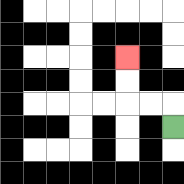{'start': '[7, 5]', 'end': '[5, 2]', 'path_directions': 'U,L,L,U,U', 'path_coordinates': '[[7, 5], [7, 4], [6, 4], [5, 4], [5, 3], [5, 2]]'}